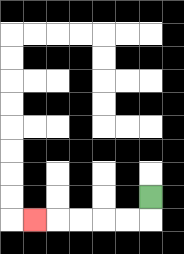{'start': '[6, 8]', 'end': '[1, 9]', 'path_directions': 'D,L,L,L,L,L', 'path_coordinates': '[[6, 8], [6, 9], [5, 9], [4, 9], [3, 9], [2, 9], [1, 9]]'}